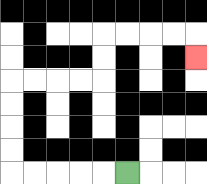{'start': '[5, 7]', 'end': '[8, 2]', 'path_directions': 'L,L,L,L,L,U,U,U,U,R,R,R,R,U,U,R,R,R,R,D', 'path_coordinates': '[[5, 7], [4, 7], [3, 7], [2, 7], [1, 7], [0, 7], [0, 6], [0, 5], [0, 4], [0, 3], [1, 3], [2, 3], [3, 3], [4, 3], [4, 2], [4, 1], [5, 1], [6, 1], [7, 1], [8, 1], [8, 2]]'}